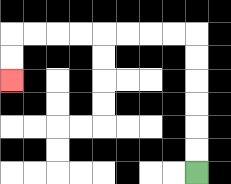{'start': '[8, 7]', 'end': '[0, 3]', 'path_directions': 'U,U,U,U,U,U,L,L,L,L,L,L,L,L,D,D', 'path_coordinates': '[[8, 7], [8, 6], [8, 5], [8, 4], [8, 3], [8, 2], [8, 1], [7, 1], [6, 1], [5, 1], [4, 1], [3, 1], [2, 1], [1, 1], [0, 1], [0, 2], [0, 3]]'}